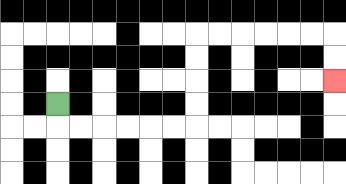{'start': '[2, 4]', 'end': '[14, 3]', 'path_directions': 'D,R,R,R,R,R,R,U,U,U,U,R,R,R,R,R,R,D,D', 'path_coordinates': '[[2, 4], [2, 5], [3, 5], [4, 5], [5, 5], [6, 5], [7, 5], [8, 5], [8, 4], [8, 3], [8, 2], [8, 1], [9, 1], [10, 1], [11, 1], [12, 1], [13, 1], [14, 1], [14, 2], [14, 3]]'}